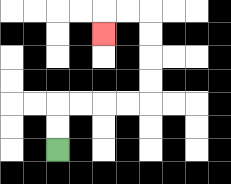{'start': '[2, 6]', 'end': '[4, 1]', 'path_directions': 'U,U,R,R,R,R,U,U,U,U,L,L,D', 'path_coordinates': '[[2, 6], [2, 5], [2, 4], [3, 4], [4, 4], [5, 4], [6, 4], [6, 3], [6, 2], [6, 1], [6, 0], [5, 0], [4, 0], [4, 1]]'}